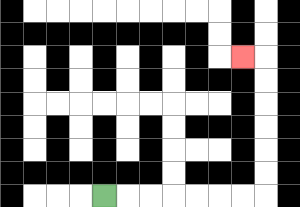{'start': '[4, 8]', 'end': '[10, 2]', 'path_directions': 'R,R,R,R,R,R,R,U,U,U,U,U,U,L', 'path_coordinates': '[[4, 8], [5, 8], [6, 8], [7, 8], [8, 8], [9, 8], [10, 8], [11, 8], [11, 7], [11, 6], [11, 5], [11, 4], [11, 3], [11, 2], [10, 2]]'}